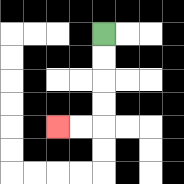{'start': '[4, 1]', 'end': '[2, 5]', 'path_directions': 'D,D,D,D,L,L', 'path_coordinates': '[[4, 1], [4, 2], [4, 3], [4, 4], [4, 5], [3, 5], [2, 5]]'}